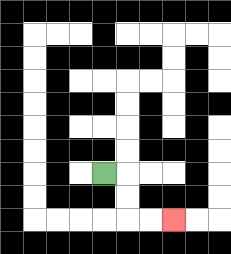{'start': '[4, 7]', 'end': '[7, 9]', 'path_directions': 'R,D,D,R,R', 'path_coordinates': '[[4, 7], [5, 7], [5, 8], [5, 9], [6, 9], [7, 9]]'}